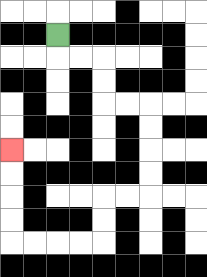{'start': '[2, 1]', 'end': '[0, 6]', 'path_directions': 'D,R,R,D,D,R,R,D,D,D,D,L,L,D,D,L,L,L,L,U,U,U,U', 'path_coordinates': '[[2, 1], [2, 2], [3, 2], [4, 2], [4, 3], [4, 4], [5, 4], [6, 4], [6, 5], [6, 6], [6, 7], [6, 8], [5, 8], [4, 8], [4, 9], [4, 10], [3, 10], [2, 10], [1, 10], [0, 10], [0, 9], [0, 8], [0, 7], [0, 6]]'}